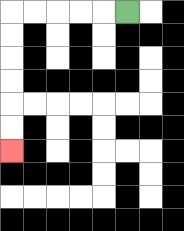{'start': '[5, 0]', 'end': '[0, 6]', 'path_directions': 'L,L,L,L,L,D,D,D,D,D,D', 'path_coordinates': '[[5, 0], [4, 0], [3, 0], [2, 0], [1, 0], [0, 0], [0, 1], [0, 2], [0, 3], [0, 4], [0, 5], [0, 6]]'}